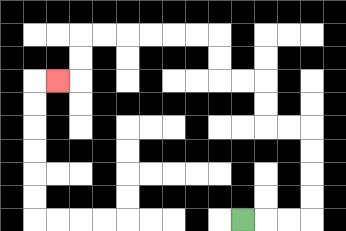{'start': '[10, 9]', 'end': '[2, 3]', 'path_directions': 'R,R,R,U,U,U,U,L,L,U,U,L,L,U,U,L,L,L,L,L,L,D,D,L', 'path_coordinates': '[[10, 9], [11, 9], [12, 9], [13, 9], [13, 8], [13, 7], [13, 6], [13, 5], [12, 5], [11, 5], [11, 4], [11, 3], [10, 3], [9, 3], [9, 2], [9, 1], [8, 1], [7, 1], [6, 1], [5, 1], [4, 1], [3, 1], [3, 2], [3, 3], [2, 3]]'}